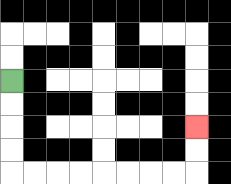{'start': '[0, 3]', 'end': '[8, 5]', 'path_directions': 'D,D,D,D,R,R,R,R,R,R,R,R,U,U', 'path_coordinates': '[[0, 3], [0, 4], [0, 5], [0, 6], [0, 7], [1, 7], [2, 7], [3, 7], [4, 7], [5, 7], [6, 7], [7, 7], [8, 7], [8, 6], [8, 5]]'}